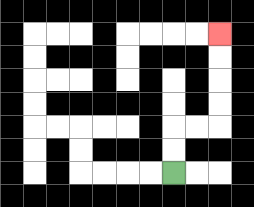{'start': '[7, 7]', 'end': '[9, 1]', 'path_directions': 'U,U,R,R,U,U,U,U', 'path_coordinates': '[[7, 7], [7, 6], [7, 5], [8, 5], [9, 5], [9, 4], [9, 3], [9, 2], [9, 1]]'}